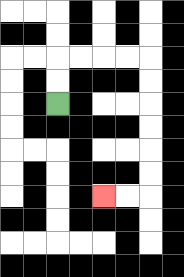{'start': '[2, 4]', 'end': '[4, 8]', 'path_directions': 'U,U,R,R,R,R,D,D,D,D,D,D,L,L', 'path_coordinates': '[[2, 4], [2, 3], [2, 2], [3, 2], [4, 2], [5, 2], [6, 2], [6, 3], [6, 4], [6, 5], [6, 6], [6, 7], [6, 8], [5, 8], [4, 8]]'}